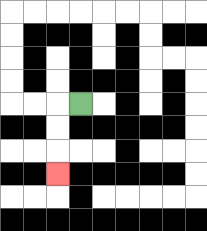{'start': '[3, 4]', 'end': '[2, 7]', 'path_directions': 'L,D,D,D', 'path_coordinates': '[[3, 4], [2, 4], [2, 5], [2, 6], [2, 7]]'}